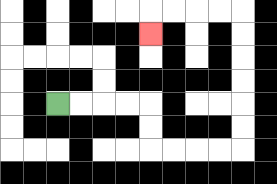{'start': '[2, 4]', 'end': '[6, 1]', 'path_directions': 'R,R,R,R,D,D,R,R,R,R,U,U,U,U,U,U,L,L,L,L,D', 'path_coordinates': '[[2, 4], [3, 4], [4, 4], [5, 4], [6, 4], [6, 5], [6, 6], [7, 6], [8, 6], [9, 6], [10, 6], [10, 5], [10, 4], [10, 3], [10, 2], [10, 1], [10, 0], [9, 0], [8, 0], [7, 0], [6, 0], [6, 1]]'}